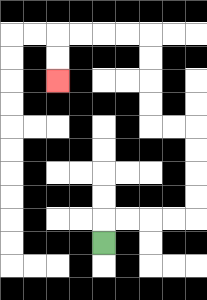{'start': '[4, 10]', 'end': '[2, 3]', 'path_directions': 'U,R,R,R,R,U,U,U,U,L,L,U,U,U,U,L,L,L,L,D,D', 'path_coordinates': '[[4, 10], [4, 9], [5, 9], [6, 9], [7, 9], [8, 9], [8, 8], [8, 7], [8, 6], [8, 5], [7, 5], [6, 5], [6, 4], [6, 3], [6, 2], [6, 1], [5, 1], [4, 1], [3, 1], [2, 1], [2, 2], [2, 3]]'}